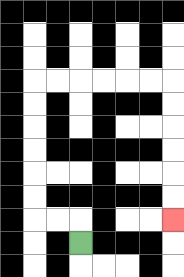{'start': '[3, 10]', 'end': '[7, 9]', 'path_directions': 'U,L,L,U,U,U,U,U,U,R,R,R,R,R,R,D,D,D,D,D,D', 'path_coordinates': '[[3, 10], [3, 9], [2, 9], [1, 9], [1, 8], [1, 7], [1, 6], [1, 5], [1, 4], [1, 3], [2, 3], [3, 3], [4, 3], [5, 3], [6, 3], [7, 3], [7, 4], [7, 5], [7, 6], [7, 7], [7, 8], [7, 9]]'}